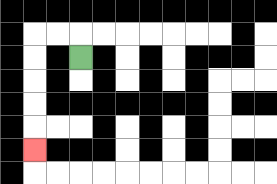{'start': '[3, 2]', 'end': '[1, 6]', 'path_directions': 'U,L,L,D,D,D,D,D', 'path_coordinates': '[[3, 2], [3, 1], [2, 1], [1, 1], [1, 2], [1, 3], [1, 4], [1, 5], [1, 6]]'}